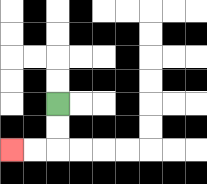{'start': '[2, 4]', 'end': '[0, 6]', 'path_directions': 'D,D,L,L', 'path_coordinates': '[[2, 4], [2, 5], [2, 6], [1, 6], [0, 6]]'}